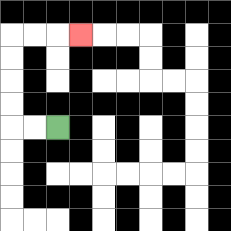{'start': '[2, 5]', 'end': '[3, 1]', 'path_directions': 'L,L,U,U,U,U,R,R,R', 'path_coordinates': '[[2, 5], [1, 5], [0, 5], [0, 4], [0, 3], [0, 2], [0, 1], [1, 1], [2, 1], [3, 1]]'}